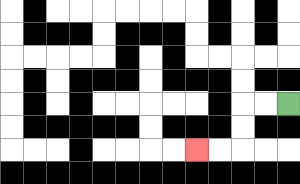{'start': '[12, 4]', 'end': '[8, 6]', 'path_directions': 'L,L,D,D,L,L', 'path_coordinates': '[[12, 4], [11, 4], [10, 4], [10, 5], [10, 6], [9, 6], [8, 6]]'}